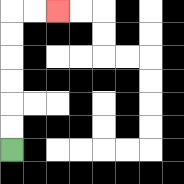{'start': '[0, 6]', 'end': '[2, 0]', 'path_directions': 'U,U,U,U,U,U,R,R', 'path_coordinates': '[[0, 6], [0, 5], [0, 4], [0, 3], [0, 2], [0, 1], [0, 0], [1, 0], [2, 0]]'}